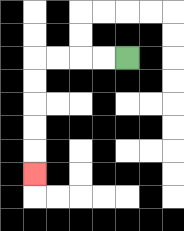{'start': '[5, 2]', 'end': '[1, 7]', 'path_directions': 'L,L,L,L,D,D,D,D,D', 'path_coordinates': '[[5, 2], [4, 2], [3, 2], [2, 2], [1, 2], [1, 3], [1, 4], [1, 5], [1, 6], [1, 7]]'}